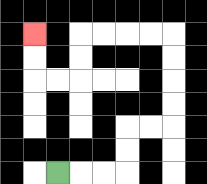{'start': '[2, 7]', 'end': '[1, 1]', 'path_directions': 'R,R,R,U,U,R,R,U,U,U,U,L,L,L,L,D,D,L,L,U,U', 'path_coordinates': '[[2, 7], [3, 7], [4, 7], [5, 7], [5, 6], [5, 5], [6, 5], [7, 5], [7, 4], [7, 3], [7, 2], [7, 1], [6, 1], [5, 1], [4, 1], [3, 1], [3, 2], [3, 3], [2, 3], [1, 3], [1, 2], [1, 1]]'}